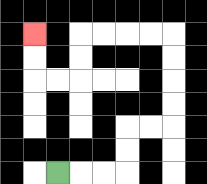{'start': '[2, 7]', 'end': '[1, 1]', 'path_directions': 'R,R,R,U,U,R,R,U,U,U,U,L,L,L,L,D,D,L,L,U,U', 'path_coordinates': '[[2, 7], [3, 7], [4, 7], [5, 7], [5, 6], [5, 5], [6, 5], [7, 5], [7, 4], [7, 3], [7, 2], [7, 1], [6, 1], [5, 1], [4, 1], [3, 1], [3, 2], [3, 3], [2, 3], [1, 3], [1, 2], [1, 1]]'}